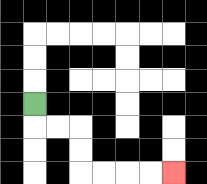{'start': '[1, 4]', 'end': '[7, 7]', 'path_directions': 'D,R,R,D,D,R,R,R,R', 'path_coordinates': '[[1, 4], [1, 5], [2, 5], [3, 5], [3, 6], [3, 7], [4, 7], [5, 7], [6, 7], [7, 7]]'}